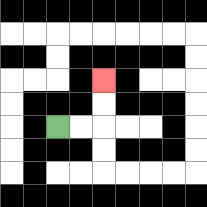{'start': '[2, 5]', 'end': '[4, 3]', 'path_directions': 'R,R,U,U', 'path_coordinates': '[[2, 5], [3, 5], [4, 5], [4, 4], [4, 3]]'}